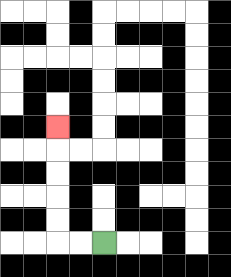{'start': '[4, 10]', 'end': '[2, 5]', 'path_directions': 'L,L,U,U,U,U,U', 'path_coordinates': '[[4, 10], [3, 10], [2, 10], [2, 9], [2, 8], [2, 7], [2, 6], [2, 5]]'}